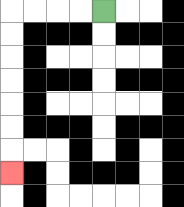{'start': '[4, 0]', 'end': '[0, 7]', 'path_directions': 'L,L,L,L,D,D,D,D,D,D,D', 'path_coordinates': '[[4, 0], [3, 0], [2, 0], [1, 0], [0, 0], [0, 1], [0, 2], [0, 3], [0, 4], [0, 5], [0, 6], [0, 7]]'}